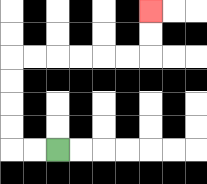{'start': '[2, 6]', 'end': '[6, 0]', 'path_directions': 'L,L,U,U,U,U,R,R,R,R,R,R,U,U', 'path_coordinates': '[[2, 6], [1, 6], [0, 6], [0, 5], [0, 4], [0, 3], [0, 2], [1, 2], [2, 2], [3, 2], [4, 2], [5, 2], [6, 2], [6, 1], [6, 0]]'}